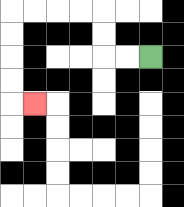{'start': '[6, 2]', 'end': '[1, 4]', 'path_directions': 'L,L,U,U,L,L,L,L,D,D,D,D,R', 'path_coordinates': '[[6, 2], [5, 2], [4, 2], [4, 1], [4, 0], [3, 0], [2, 0], [1, 0], [0, 0], [0, 1], [0, 2], [0, 3], [0, 4], [1, 4]]'}